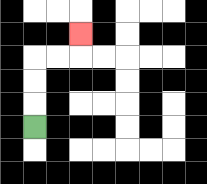{'start': '[1, 5]', 'end': '[3, 1]', 'path_directions': 'U,U,U,R,R,U', 'path_coordinates': '[[1, 5], [1, 4], [1, 3], [1, 2], [2, 2], [3, 2], [3, 1]]'}